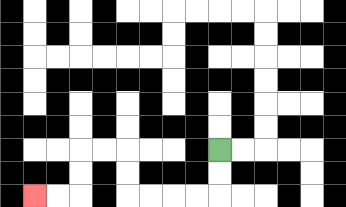{'start': '[9, 6]', 'end': '[1, 8]', 'path_directions': 'D,D,L,L,L,L,U,U,L,L,D,D,L,L', 'path_coordinates': '[[9, 6], [9, 7], [9, 8], [8, 8], [7, 8], [6, 8], [5, 8], [5, 7], [5, 6], [4, 6], [3, 6], [3, 7], [3, 8], [2, 8], [1, 8]]'}